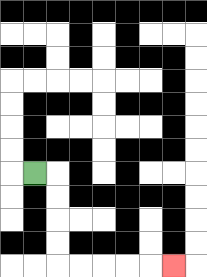{'start': '[1, 7]', 'end': '[7, 11]', 'path_directions': 'R,D,D,D,D,R,R,R,R,R', 'path_coordinates': '[[1, 7], [2, 7], [2, 8], [2, 9], [2, 10], [2, 11], [3, 11], [4, 11], [5, 11], [6, 11], [7, 11]]'}